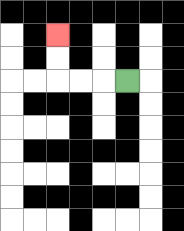{'start': '[5, 3]', 'end': '[2, 1]', 'path_directions': 'L,L,L,U,U', 'path_coordinates': '[[5, 3], [4, 3], [3, 3], [2, 3], [2, 2], [2, 1]]'}